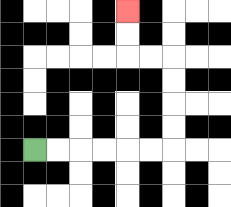{'start': '[1, 6]', 'end': '[5, 0]', 'path_directions': 'R,R,R,R,R,R,U,U,U,U,L,L,U,U', 'path_coordinates': '[[1, 6], [2, 6], [3, 6], [4, 6], [5, 6], [6, 6], [7, 6], [7, 5], [7, 4], [7, 3], [7, 2], [6, 2], [5, 2], [5, 1], [5, 0]]'}